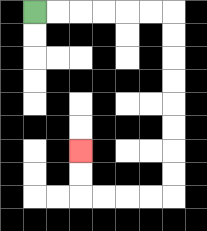{'start': '[1, 0]', 'end': '[3, 6]', 'path_directions': 'R,R,R,R,R,R,D,D,D,D,D,D,D,D,L,L,L,L,U,U', 'path_coordinates': '[[1, 0], [2, 0], [3, 0], [4, 0], [5, 0], [6, 0], [7, 0], [7, 1], [7, 2], [7, 3], [7, 4], [7, 5], [7, 6], [7, 7], [7, 8], [6, 8], [5, 8], [4, 8], [3, 8], [3, 7], [3, 6]]'}